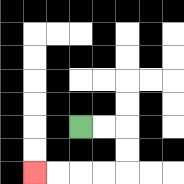{'start': '[3, 5]', 'end': '[1, 7]', 'path_directions': 'R,R,D,D,L,L,L,L', 'path_coordinates': '[[3, 5], [4, 5], [5, 5], [5, 6], [5, 7], [4, 7], [3, 7], [2, 7], [1, 7]]'}